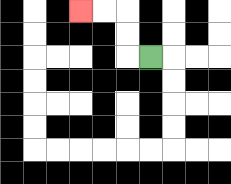{'start': '[6, 2]', 'end': '[3, 0]', 'path_directions': 'L,U,U,L,L', 'path_coordinates': '[[6, 2], [5, 2], [5, 1], [5, 0], [4, 0], [3, 0]]'}